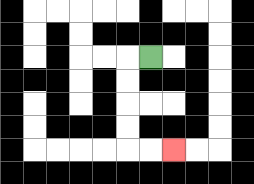{'start': '[6, 2]', 'end': '[7, 6]', 'path_directions': 'L,D,D,D,D,R,R', 'path_coordinates': '[[6, 2], [5, 2], [5, 3], [5, 4], [5, 5], [5, 6], [6, 6], [7, 6]]'}